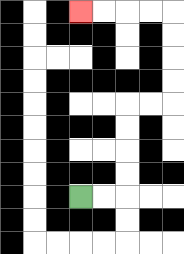{'start': '[3, 8]', 'end': '[3, 0]', 'path_directions': 'R,R,U,U,U,U,R,R,U,U,U,U,L,L,L,L', 'path_coordinates': '[[3, 8], [4, 8], [5, 8], [5, 7], [5, 6], [5, 5], [5, 4], [6, 4], [7, 4], [7, 3], [7, 2], [7, 1], [7, 0], [6, 0], [5, 0], [4, 0], [3, 0]]'}